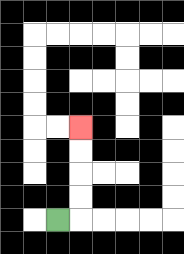{'start': '[2, 9]', 'end': '[3, 5]', 'path_directions': 'R,U,U,U,U', 'path_coordinates': '[[2, 9], [3, 9], [3, 8], [3, 7], [3, 6], [3, 5]]'}